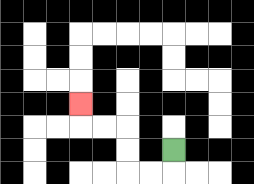{'start': '[7, 6]', 'end': '[3, 4]', 'path_directions': 'D,L,L,U,U,L,L,U', 'path_coordinates': '[[7, 6], [7, 7], [6, 7], [5, 7], [5, 6], [5, 5], [4, 5], [3, 5], [3, 4]]'}